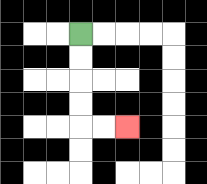{'start': '[3, 1]', 'end': '[5, 5]', 'path_directions': 'D,D,D,D,R,R', 'path_coordinates': '[[3, 1], [3, 2], [3, 3], [3, 4], [3, 5], [4, 5], [5, 5]]'}